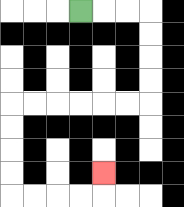{'start': '[3, 0]', 'end': '[4, 7]', 'path_directions': 'R,R,R,D,D,D,D,L,L,L,L,L,L,D,D,D,D,R,R,R,R,U', 'path_coordinates': '[[3, 0], [4, 0], [5, 0], [6, 0], [6, 1], [6, 2], [6, 3], [6, 4], [5, 4], [4, 4], [3, 4], [2, 4], [1, 4], [0, 4], [0, 5], [0, 6], [0, 7], [0, 8], [1, 8], [2, 8], [3, 8], [4, 8], [4, 7]]'}